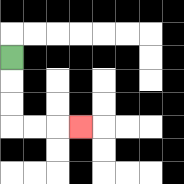{'start': '[0, 2]', 'end': '[3, 5]', 'path_directions': 'D,D,D,R,R,R', 'path_coordinates': '[[0, 2], [0, 3], [0, 4], [0, 5], [1, 5], [2, 5], [3, 5]]'}